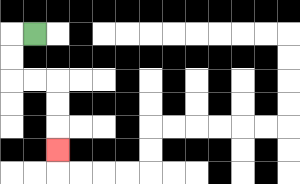{'start': '[1, 1]', 'end': '[2, 6]', 'path_directions': 'L,D,D,R,R,D,D,D', 'path_coordinates': '[[1, 1], [0, 1], [0, 2], [0, 3], [1, 3], [2, 3], [2, 4], [2, 5], [2, 6]]'}